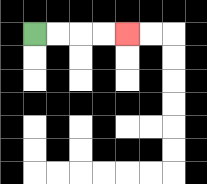{'start': '[1, 1]', 'end': '[5, 1]', 'path_directions': 'R,R,R,R', 'path_coordinates': '[[1, 1], [2, 1], [3, 1], [4, 1], [5, 1]]'}